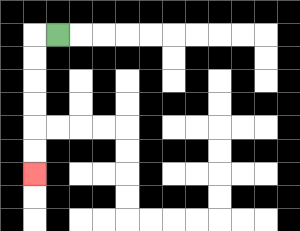{'start': '[2, 1]', 'end': '[1, 7]', 'path_directions': 'L,D,D,D,D,D,D', 'path_coordinates': '[[2, 1], [1, 1], [1, 2], [1, 3], [1, 4], [1, 5], [1, 6], [1, 7]]'}